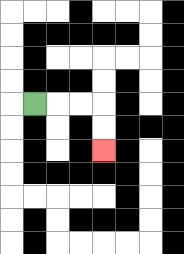{'start': '[1, 4]', 'end': '[4, 6]', 'path_directions': 'R,R,R,D,D', 'path_coordinates': '[[1, 4], [2, 4], [3, 4], [4, 4], [4, 5], [4, 6]]'}